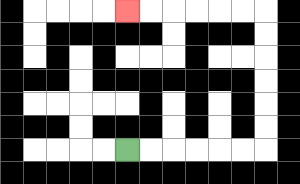{'start': '[5, 6]', 'end': '[5, 0]', 'path_directions': 'R,R,R,R,R,R,U,U,U,U,U,U,L,L,L,L,L,L', 'path_coordinates': '[[5, 6], [6, 6], [7, 6], [8, 6], [9, 6], [10, 6], [11, 6], [11, 5], [11, 4], [11, 3], [11, 2], [11, 1], [11, 0], [10, 0], [9, 0], [8, 0], [7, 0], [6, 0], [5, 0]]'}